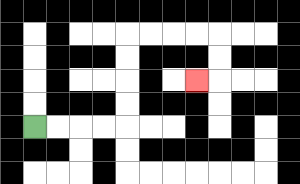{'start': '[1, 5]', 'end': '[8, 3]', 'path_directions': 'R,R,R,R,U,U,U,U,R,R,R,R,D,D,L', 'path_coordinates': '[[1, 5], [2, 5], [3, 5], [4, 5], [5, 5], [5, 4], [5, 3], [5, 2], [5, 1], [6, 1], [7, 1], [8, 1], [9, 1], [9, 2], [9, 3], [8, 3]]'}